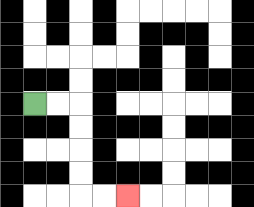{'start': '[1, 4]', 'end': '[5, 8]', 'path_directions': 'R,R,D,D,D,D,R,R', 'path_coordinates': '[[1, 4], [2, 4], [3, 4], [3, 5], [3, 6], [3, 7], [3, 8], [4, 8], [5, 8]]'}